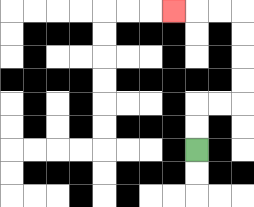{'start': '[8, 6]', 'end': '[7, 0]', 'path_directions': 'U,U,R,R,U,U,U,U,L,L,L', 'path_coordinates': '[[8, 6], [8, 5], [8, 4], [9, 4], [10, 4], [10, 3], [10, 2], [10, 1], [10, 0], [9, 0], [8, 0], [7, 0]]'}